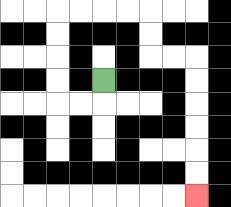{'start': '[4, 3]', 'end': '[8, 8]', 'path_directions': 'D,L,L,U,U,U,U,R,R,R,R,D,D,R,R,D,D,D,D,D,D', 'path_coordinates': '[[4, 3], [4, 4], [3, 4], [2, 4], [2, 3], [2, 2], [2, 1], [2, 0], [3, 0], [4, 0], [5, 0], [6, 0], [6, 1], [6, 2], [7, 2], [8, 2], [8, 3], [8, 4], [8, 5], [8, 6], [8, 7], [8, 8]]'}